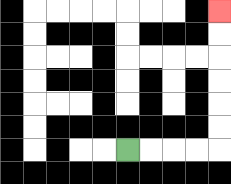{'start': '[5, 6]', 'end': '[9, 0]', 'path_directions': 'R,R,R,R,U,U,U,U,U,U', 'path_coordinates': '[[5, 6], [6, 6], [7, 6], [8, 6], [9, 6], [9, 5], [9, 4], [9, 3], [9, 2], [9, 1], [9, 0]]'}